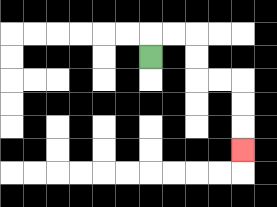{'start': '[6, 2]', 'end': '[10, 6]', 'path_directions': 'U,R,R,D,D,R,R,D,D,D', 'path_coordinates': '[[6, 2], [6, 1], [7, 1], [8, 1], [8, 2], [8, 3], [9, 3], [10, 3], [10, 4], [10, 5], [10, 6]]'}